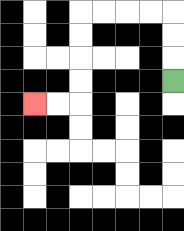{'start': '[7, 3]', 'end': '[1, 4]', 'path_directions': 'U,U,U,L,L,L,L,D,D,D,D,L,L', 'path_coordinates': '[[7, 3], [7, 2], [7, 1], [7, 0], [6, 0], [5, 0], [4, 0], [3, 0], [3, 1], [3, 2], [3, 3], [3, 4], [2, 4], [1, 4]]'}